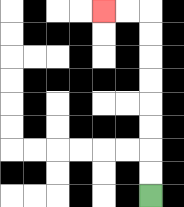{'start': '[6, 8]', 'end': '[4, 0]', 'path_directions': 'U,U,U,U,U,U,U,U,L,L', 'path_coordinates': '[[6, 8], [6, 7], [6, 6], [6, 5], [6, 4], [6, 3], [6, 2], [6, 1], [6, 0], [5, 0], [4, 0]]'}